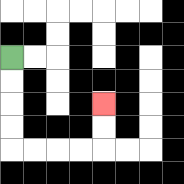{'start': '[0, 2]', 'end': '[4, 4]', 'path_directions': 'D,D,D,D,R,R,R,R,U,U', 'path_coordinates': '[[0, 2], [0, 3], [0, 4], [0, 5], [0, 6], [1, 6], [2, 6], [3, 6], [4, 6], [4, 5], [4, 4]]'}